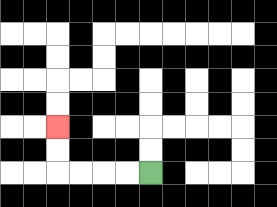{'start': '[6, 7]', 'end': '[2, 5]', 'path_directions': 'L,L,L,L,U,U', 'path_coordinates': '[[6, 7], [5, 7], [4, 7], [3, 7], [2, 7], [2, 6], [2, 5]]'}